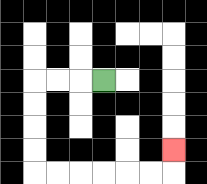{'start': '[4, 3]', 'end': '[7, 6]', 'path_directions': 'L,L,L,D,D,D,D,R,R,R,R,R,R,U', 'path_coordinates': '[[4, 3], [3, 3], [2, 3], [1, 3], [1, 4], [1, 5], [1, 6], [1, 7], [2, 7], [3, 7], [4, 7], [5, 7], [6, 7], [7, 7], [7, 6]]'}